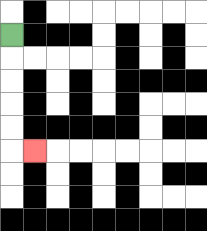{'start': '[0, 1]', 'end': '[1, 6]', 'path_directions': 'D,D,D,D,D,R', 'path_coordinates': '[[0, 1], [0, 2], [0, 3], [0, 4], [0, 5], [0, 6], [1, 6]]'}